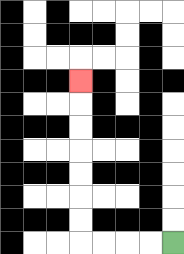{'start': '[7, 10]', 'end': '[3, 3]', 'path_directions': 'L,L,L,L,U,U,U,U,U,U,U', 'path_coordinates': '[[7, 10], [6, 10], [5, 10], [4, 10], [3, 10], [3, 9], [3, 8], [3, 7], [3, 6], [3, 5], [3, 4], [3, 3]]'}